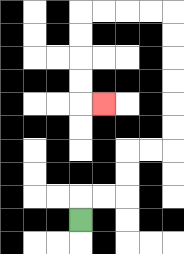{'start': '[3, 9]', 'end': '[4, 4]', 'path_directions': 'U,R,R,U,U,R,R,U,U,U,U,U,U,L,L,L,L,D,D,D,D,R', 'path_coordinates': '[[3, 9], [3, 8], [4, 8], [5, 8], [5, 7], [5, 6], [6, 6], [7, 6], [7, 5], [7, 4], [7, 3], [7, 2], [7, 1], [7, 0], [6, 0], [5, 0], [4, 0], [3, 0], [3, 1], [3, 2], [3, 3], [3, 4], [4, 4]]'}